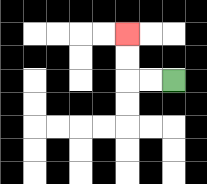{'start': '[7, 3]', 'end': '[5, 1]', 'path_directions': 'L,L,U,U', 'path_coordinates': '[[7, 3], [6, 3], [5, 3], [5, 2], [5, 1]]'}